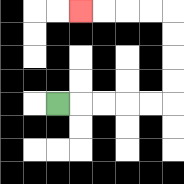{'start': '[2, 4]', 'end': '[3, 0]', 'path_directions': 'R,R,R,R,R,U,U,U,U,L,L,L,L', 'path_coordinates': '[[2, 4], [3, 4], [4, 4], [5, 4], [6, 4], [7, 4], [7, 3], [7, 2], [7, 1], [7, 0], [6, 0], [5, 0], [4, 0], [3, 0]]'}